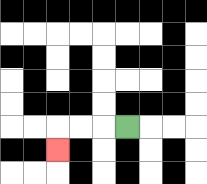{'start': '[5, 5]', 'end': '[2, 6]', 'path_directions': 'L,L,L,D', 'path_coordinates': '[[5, 5], [4, 5], [3, 5], [2, 5], [2, 6]]'}